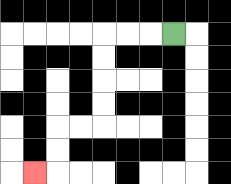{'start': '[7, 1]', 'end': '[1, 7]', 'path_directions': 'L,L,L,D,D,D,D,L,L,D,D,L', 'path_coordinates': '[[7, 1], [6, 1], [5, 1], [4, 1], [4, 2], [4, 3], [4, 4], [4, 5], [3, 5], [2, 5], [2, 6], [2, 7], [1, 7]]'}